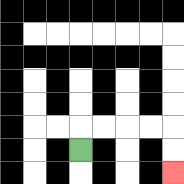{'start': '[3, 6]', 'end': '[7, 7]', 'path_directions': 'U,R,R,R,R,D,D', 'path_coordinates': '[[3, 6], [3, 5], [4, 5], [5, 5], [6, 5], [7, 5], [7, 6], [7, 7]]'}